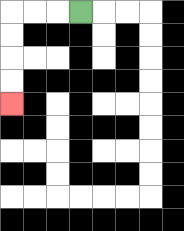{'start': '[3, 0]', 'end': '[0, 4]', 'path_directions': 'L,L,L,D,D,D,D', 'path_coordinates': '[[3, 0], [2, 0], [1, 0], [0, 0], [0, 1], [0, 2], [0, 3], [0, 4]]'}